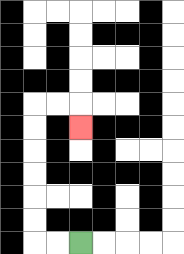{'start': '[3, 10]', 'end': '[3, 5]', 'path_directions': 'L,L,U,U,U,U,U,U,R,R,D', 'path_coordinates': '[[3, 10], [2, 10], [1, 10], [1, 9], [1, 8], [1, 7], [1, 6], [1, 5], [1, 4], [2, 4], [3, 4], [3, 5]]'}